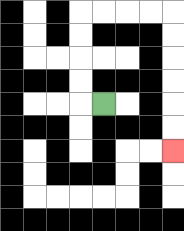{'start': '[4, 4]', 'end': '[7, 6]', 'path_directions': 'L,U,U,U,U,R,R,R,R,D,D,D,D,D,D', 'path_coordinates': '[[4, 4], [3, 4], [3, 3], [3, 2], [3, 1], [3, 0], [4, 0], [5, 0], [6, 0], [7, 0], [7, 1], [7, 2], [7, 3], [7, 4], [7, 5], [7, 6]]'}